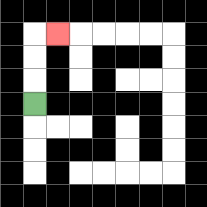{'start': '[1, 4]', 'end': '[2, 1]', 'path_directions': 'U,U,U,R', 'path_coordinates': '[[1, 4], [1, 3], [1, 2], [1, 1], [2, 1]]'}